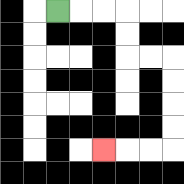{'start': '[2, 0]', 'end': '[4, 6]', 'path_directions': 'R,R,R,D,D,R,R,D,D,D,D,L,L,L', 'path_coordinates': '[[2, 0], [3, 0], [4, 0], [5, 0], [5, 1], [5, 2], [6, 2], [7, 2], [7, 3], [7, 4], [7, 5], [7, 6], [6, 6], [5, 6], [4, 6]]'}